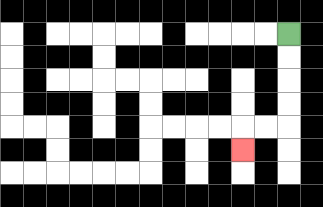{'start': '[12, 1]', 'end': '[10, 6]', 'path_directions': 'D,D,D,D,L,L,D', 'path_coordinates': '[[12, 1], [12, 2], [12, 3], [12, 4], [12, 5], [11, 5], [10, 5], [10, 6]]'}